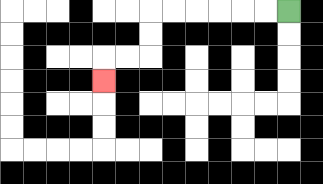{'start': '[12, 0]', 'end': '[4, 3]', 'path_directions': 'L,L,L,L,L,L,D,D,L,L,D', 'path_coordinates': '[[12, 0], [11, 0], [10, 0], [9, 0], [8, 0], [7, 0], [6, 0], [6, 1], [6, 2], [5, 2], [4, 2], [4, 3]]'}